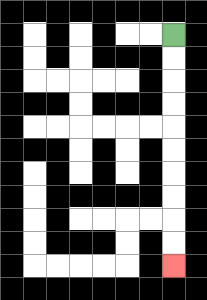{'start': '[7, 1]', 'end': '[7, 11]', 'path_directions': 'D,D,D,D,D,D,D,D,D,D', 'path_coordinates': '[[7, 1], [7, 2], [7, 3], [7, 4], [7, 5], [7, 6], [7, 7], [7, 8], [7, 9], [7, 10], [7, 11]]'}